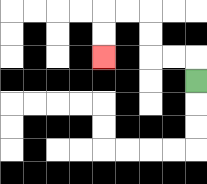{'start': '[8, 3]', 'end': '[4, 2]', 'path_directions': 'U,L,L,U,U,L,L,D,D', 'path_coordinates': '[[8, 3], [8, 2], [7, 2], [6, 2], [6, 1], [6, 0], [5, 0], [4, 0], [4, 1], [4, 2]]'}